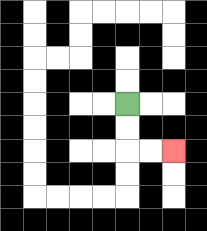{'start': '[5, 4]', 'end': '[7, 6]', 'path_directions': 'D,D,R,R', 'path_coordinates': '[[5, 4], [5, 5], [5, 6], [6, 6], [7, 6]]'}